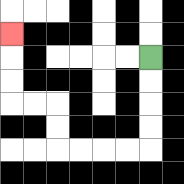{'start': '[6, 2]', 'end': '[0, 1]', 'path_directions': 'D,D,D,D,L,L,L,L,U,U,L,L,U,U,U', 'path_coordinates': '[[6, 2], [6, 3], [6, 4], [6, 5], [6, 6], [5, 6], [4, 6], [3, 6], [2, 6], [2, 5], [2, 4], [1, 4], [0, 4], [0, 3], [0, 2], [0, 1]]'}